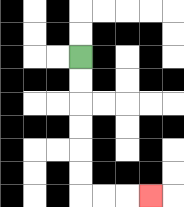{'start': '[3, 2]', 'end': '[6, 8]', 'path_directions': 'D,D,D,D,D,D,R,R,R', 'path_coordinates': '[[3, 2], [3, 3], [3, 4], [3, 5], [3, 6], [3, 7], [3, 8], [4, 8], [5, 8], [6, 8]]'}